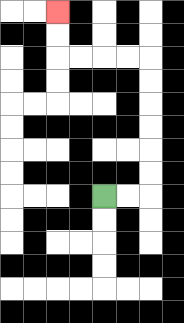{'start': '[4, 8]', 'end': '[2, 0]', 'path_directions': 'R,R,U,U,U,U,U,U,L,L,L,L,U,U', 'path_coordinates': '[[4, 8], [5, 8], [6, 8], [6, 7], [6, 6], [6, 5], [6, 4], [6, 3], [6, 2], [5, 2], [4, 2], [3, 2], [2, 2], [2, 1], [2, 0]]'}